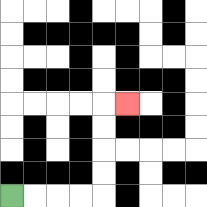{'start': '[0, 8]', 'end': '[5, 4]', 'path_directions': 'R,R,R,R,U,U,U,U,R', 'path_coordinates': '[[0, 8], [1, 8], [2, 8], [3, 8], [4, 8], [4, 7], [4, 6], [4, 5], [4, 4], [5, 4]]'}